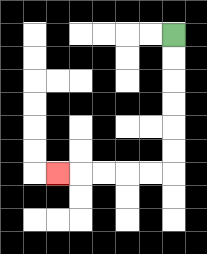{'start': '[7, 1]', 'end': '[2, 7]', 'path_directions': 'D,D,D,D,D,D,L,L,L,L,L', 'path_coordinates': '[[7, 1], [7, 2], [7, 3], [7, 4], [7, 5], [7, 6], [7, 7], [6, 7], [5, 7], [4, 7], [3, 7], [2, 7]]'}